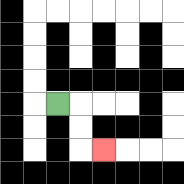{'start': '[2, 4]', 'end': '[4, 6]', 'path_directions': 'R,D,D,R', 'path_coordinates': '[[2, 4], [3, 4], [3, 5], [3, 6], [4, 6]]'}